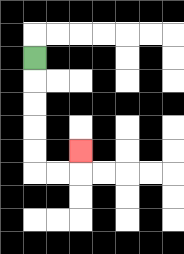{'start': '[1, 2]', 'end': '[3, 6]', 'path_directions': 'D,D,D,D,D,R,R,U', 'path_coordinates': '[[1, 2], [1, 3], [1, 4], [1, 5], [1, 6], [1, 7], [2, 7], [3, 7], [3, 6]]'}